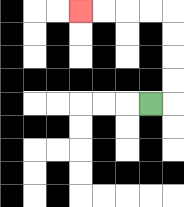{'start': '[6, 4]', 'end': '[3, 0]', 'path_directions': 'R,U,U,U,U,L,L,L,L', 'path_coordinates': '[[6, 4], [7, 4], [7, 3], [7, 2], [7, 1], [7, 0], [6, 0], [5, 0], [4, 0], [3, 0]]'}